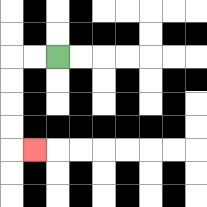{'start': '[2, 2]', 'end': '[1, 6]', 'path_directions': 'L,L,D,D,D,D,R', 'path_coordinates': '[[2, 2], [1, 2], [0, 2], [0, 3], [0, 4], [0, 5], [0, 6], [1, 6]]'}